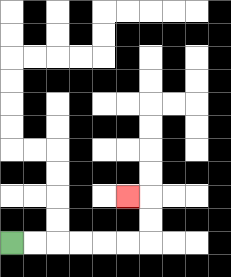{'start': '[0, 10]', 'end': '[5, 8]', 'path_directions': 'R,R,R,R,R,R,U,U,L', 'path_coordinates': '[[0, 10], [1, 10], [2, 10], [3, 10], [4, 10], [5, 10], [6, 10], [6, 9], [6, 8], [5, 8]]'}